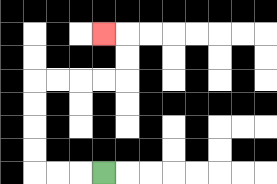{'start': '[4, 7]', 'end': '[4, 1]', 'path_directions': 'L,L,L,U,U,U,U,R,R,R,R,U,U,L', 'path_coordinates': '[[4, 7], [3, 7], [2, 7], [1, 7], [1, 6], [1, 5], [1, 4], [1, 3], [2, 3], [3, 3], [4, 3], [5, 3], [5, 2], [5, 1], [4, 1]]'}